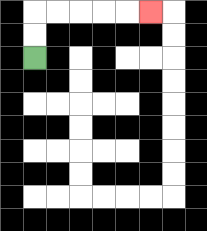{'start': '[1, 2]', 'end': '[6, 0]', 'path_directions': 'U,U,R,R,R,R,R', 'path_coordinates': '[[1, 2], [1, 1], [1, 0], [2, 0], [3, 0], [4, 0], [5, 0], [6, 0]]'}